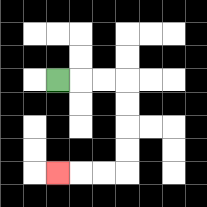{'start': '[2, 3]', 'end': '[2, 7]', 'path_directions': 'R,R,R,D,D,D,D,L,L,L', 'path_coordinates': '[[2, 3], [3, 3], [4, 3], [5, 3], [5, 4], [5, 5], [5, 6], [5, 7], [4, 7], [3, 7], [2, 7]]'}